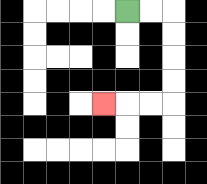{'start': '[5, 0]', 'end': '[4, 4]', 'path_directions': 'R,R,D,D,D,D,L,L,L', 'path_coordinates': '[[5, 0], [6, 0], [7, 0], [7, 1], [7, 2], [7, 3], [7, 4], [6, 4], [5, 4], [4, 4]]'}